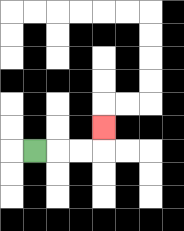{'start': '[1, 6]', 'end': '[4, 5]', 'path_directions': 'R,R,R,U', 'path_coordinates': '[[1, 6], [2, 6], [3, 6], [4, 6], [4, 5]]'}